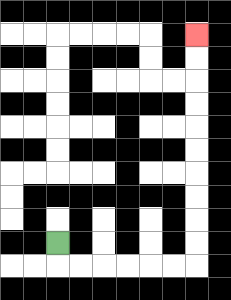{'start': '[2, 10]', 'end': '[8, 1]', 'path_directions': 'D,R,R,R,R,R,R,U,U,U,U,U,U,U,U,U,U', 'path_coordinates': '[[2, 10], [2, 11], [3, 11], [4, 11], [5, 11], [6, 11], [7, 11], [8, 11], [8, 10], [8, 9], [8, 8], [8, 7], [8, 6], [8, 5], [8, 4], [8, 3], [8, 2], [8, 1]]'}